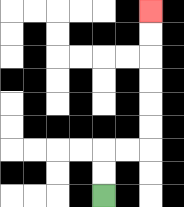{'start': '[4, 8]', 'end': '[6, 0]', 'path_directions': 'U,U,R,R,U,U,U,U,U,U', 'path_coordinates': '[[4, 8], [4, 7], [4, 6], [5, 6], [6, 6], [6, 5], [6, 4], [6, 3], [6, 2], [6, 1], [6, 0]]'}